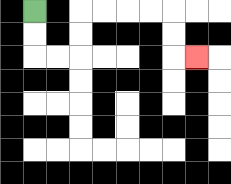{'start': '[1, 0]', 'end': '[8, 2]', 'path_directions': 'D,D,R,R,U,U,R,R,R,R,D,D,R', 'path_coordinates': '[[1, 0], [1, 1], [1, 2], [2, 2], [3, 2], [3, 1], [3, 0], [4, 0], [5, 0], [6, 0], [7, 0], [7, 1], [7, 2], [8, 2]]'}